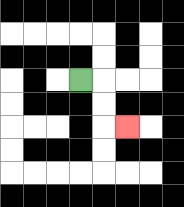{'start': '[3, 3]', 'end': '[5, 5]', 'path_directions': 'R,D,D,R', 'path_coordinates': '[[3, 3], [4, 3], [4, 4], [4, 5], [5, 5]]'}